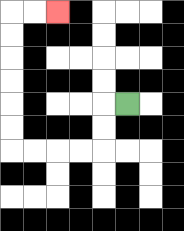{'start': '[5, 4]', 'end': '[2, 0]', 'path_directions': 'L,D,D,L,L,L,L,U,U,U,U,U,U,R,R', 'path_coordinates': '[[5, 4], [4, 4], [4, 5], [4, 6], [3, 6], [2, 6], [1, 6], [0, 6], [0, 5], [0, 4], [0, 3], [0, 2], [0, 1], [0, 0], [1, 0], [2, 0]]'}